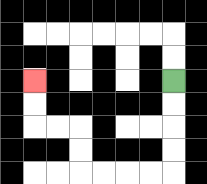{'start': '[7, 3]', 'end': '[1, 3]', 'path_directions': 'D,D,D,D,L,L,L,L,U,U,L,L,U,U', 'path_coordinates': '[[7, 3], [7, 4], [7, 5], [7, 6], [7, 7], [6, 7], [5, 7], [4, 7], [3, 7], [3, 6], [3, 5], [2, 5], [1, 5], [1, 4], [1, 3]]'}